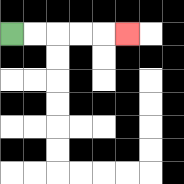{'start': '[0, 1]', 'end': '[5, 1]', 'path_directions': 'R,R,R,R,R', 'path_coordinates': '[[0, 1], [1, 1], [2, 1], [3, 1], [4, 1], [5, 1]]'}